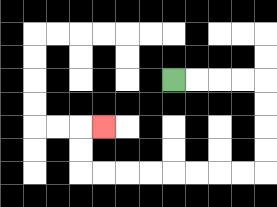{'start': '[7, 3]', 'end': '[4, 5]', 'path_directions': 'R,R,R,R,D,D,D,D,L,L,L,L,L,L,L,L,U,U,R', 'path_coordinates': '[[7, 3], [8, 3], [9, 3], [10, 3], [11, 3], [11, 4], [11, 5], [11, 6], [11, 7], [10, 7], [9, 7], [8, 7], [7, 7], [6, 7], [5, 7], [4, 7], [3, 7], [3, 6], [3, 5], [4, 5]]'}